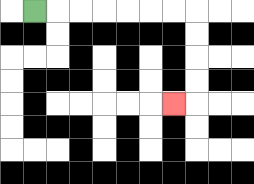{'start': '[1, 0]', 'end': '[7, 4]', 'path_directions': 'R,R,R,R,R,R,R,D,D,D,D,L', 'path_coordinates': '[[1, 0], [2, 0], [3, 0], [4, 0], [5, 0], [6, 0], [7, 0], [8, 0], [8, 1], [8, 2], [8, 3], [8, 4], [7, 4]]'}